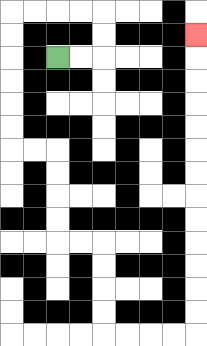{'start': '[2, 2]', 'end': '[8, 1]', 'path_directions': 'R,R,U,U,L,L,L,L,D,D,D,D,D,D,R,R,D,D,D,D,R,R,D,D,D,D,R,R,R,R,U,U,U,U,U,U,U,U,U,U,U,U,U', 'path_coordinates': '[[2, 2], [3, 2], [4, 2], [4, 1], [4, 0], [3, 0], [2, 0], [1, 0], [0, 0], [0, 1], [0, 2], [0, 3], [0, 4], [0, 5], [0, 6], [1, 6], [2, 6], [2, 7], [2, 8], [2, 9], [2, 10], [3, 10], [4, 10], [4, 11], [4, 12], [4, 13], [4, 14], [5, 14], [6, 14], [7, 14], [8, 14], [8, 13], [8, 12], [8, 11], [8, 10], [8, 9], [8, 8], [8, 7], [8, 6], [8, 5], [8, 4], [8, 3], [8, 2], [8, 1]]'}